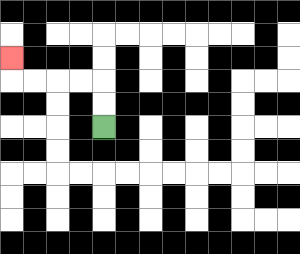{'start': '[4, 5]', 'end': '[0, 2]', 'path_directions': 'U,U,L,L,L,L,U', 'path_coordinates': '[[4, 5], [4, 4], [4, 3], [3, 3], [2, 3], [1, 3], [0, 3], [0, 2]]'}